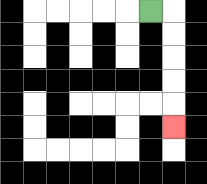{'start': '[6, 0]', 'end': '[7, 5]', 'path_directions': 'R,D,D,D,D,D', 'path_coordinates': '[[6, 0], [7, 0], [7, 1], [7, 2], [7, 3], [7, 4], [7, 5]]'}